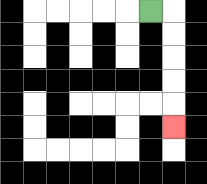{'start': '[6, 0]', 'end': '[7, 5]', 'path_directions': 'R,D,D,D,D,D', 'path_coordinates': '[[6, 0], [7, 0], [7, 1], [7, 2], [7, 3], [7, 4], [7, 5]]'}